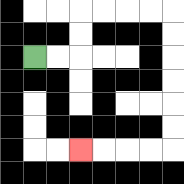{'start': '[1, 2]', 'end': '[3, 6]', 'path_directions': 'R,R,U,U,R,R,R,R,D,D,D,D,D,D,L,L,L,L', 'path_coordinates': '[[1, 2], [2, 2], [3, 2], [3, 1], [3, 0], [4, 0], [5, 0], [6, 0], [7, 0], [7, 1], [7, 2], [7, 3], [7, 4], [7, 5], [7, 6], [6, 6], [5, 6], [4, 6], [3, 6]]'}